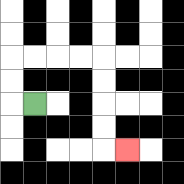{'start': '[1, 4]', 'end': '[5, 6]', 'path_directions': 'L,U,U,R,R,R,R,D,D,D,D,R', 'path_coordinates': '[[1, 4], [0, 4], [0, 3], [0, 2], [1, 2], [2, 2], [3, 2], [4, 2], [4, 3], [4, 4], [4, 5], [4, 6], [5, 6]]'}